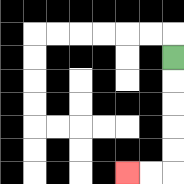{'start': '[7, 2]', 'end': '[5, 7]', 'path_directions': 'D,D,D,D,D,L,L', 'path_coordinates': '[[7, 2], [7, 3], [7, 4], [7, 5], [7, 6], [7, 7], [6, 7], [5, 7]]'}